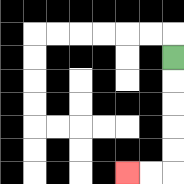{'start': '[7, 2]', 'end': '[5, 7]', 'path_directions': 'D,D,D,D,D,L,L', 'path_coordinates': '[[7, 2], [7, 3], [7, 4], [7, 5], [7, 6], [7, 7], [6, 7], [5, 7]]'}